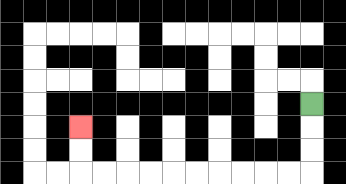{'start': '[13, 4]', 'end': '[3, 5]', 'path_directions': 'D,D,D,L,L,L,L,L,L,L,L,L,L,U,U', 'path_coordinates': '[[13, 4], [13, 5], [13, 6], [13, 7], [12, 7], [11, 7], [10, 7], [9, 7], [8, 7], [7, 7], [6, 7], [5, 7], [4, 7], [3, 7], [3, 6], [3, 5]]'}